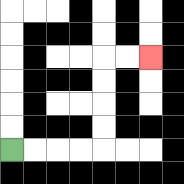{'start': '[0, 6]', 'end': '[6, 2]', 'path_directions': 'R,R,R,R,U,U,U,U,R,R', 'path_coordinates': '[[0, 6], [1, 6], [2, 6], [3, 6], [4, 6], [4, 5], [4, 4], [4, 3], [4, 2], [5, 2], [6, 2]]'}